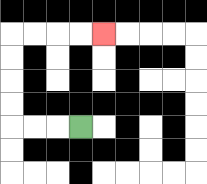{'start': '[3, 5]', 'end': '[4, 1]', 'path_directions': 'L,L,L,U,U,U,U,R,R,R,R', 'path_coordinates': '[[3, 5], [2, 5], [1, 5], [0, 5], [0, 4], [0, 3], [0, 2], [0, 1], [1, 1], [2, 1], [3, 1], [4, 1]]'}